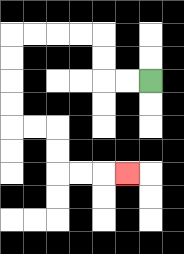{'start': '[6, 3]', 'end': '[5, 7]', 'path_directions': 'L,L,U,U,L,L,L,L,D,D,D,D,R,R,D,D,R,R,R', 'path_coordinates': '[[6, 3], [5, 3], [4, 3], [4, 2], [4, 1], [3, 1], [2, 1], [1, 1], [0, 1], [0, 2], [0, 3], [0, 4], [0, 5], [1, 5], [2, 5], [2, 6], [2, 7], [3, 7], [4, 7], [5, 7]]'}